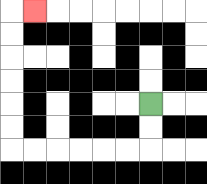{'start': '[6, 4]', 'end': '[1, 0]', 'path_directions': 'D,D,L,L,L,L,L,L,U,U,U,U,U,U,R', 'path_coordinates': '[[6, 4], [6, 5], [6, 6], [5, 6], [4, 6], [3, 6], [2, 6], [1, 6], [0, 6], [0, 5], [0, 4], [0, 3], [0, 2], [0, 1], [0, 0], [1, 0]]'}